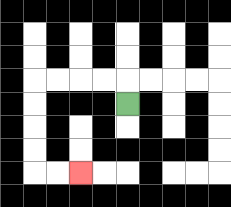{'start': '[5, 4]', 'end': '[3, 7]', 'path_directions': 'U,L,L,L,L,D,D,D,D,R,R', 'path_coordinates': '[[5, 4], [5, 3], [4, 3], [3, 3], [2, 3], [1, 3], [1, 4], [1, 5], [1, 6], [1, 7], [2, 7], [3, 7]]'}